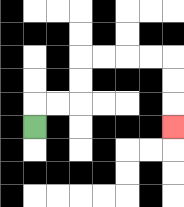{'start': '[1, 5]', 'end': '[7, 5]', 'path_directions': 'U,R,R,U,U,R,R,R,R,D,D,D', 'path_coordinates': '[[1, 5], [1, 4], [2, 4], [3, 4], [3, 3], [3, 2], [4, 2], [5, 2], [6, 2], [7, 2], [7, 3], [7, 4], [7, 5]]'}